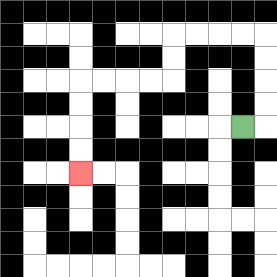{'start': '[10, 5]', 'end': '[3, 7]', 'path_directions': 'R,U,U,U,U,L,L,L,L,D,D,L,L,L,L,D,D,D,D', 'path_coordinates': '[[10, 5], [11, 5], [11, 4], [11, 3], [11, 2], [11, 1], [10, 1], [9, 1], [8, 1], [7, 1], [7, 2], [7, 3], [6, 3], [5, 3], [4, 3], [3, 3], [3, 4], [3, 5], [3, 6], [3, 7]]'}